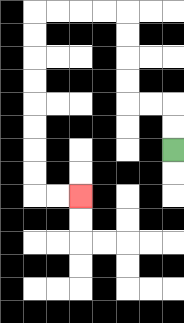{'start': '[7, 6]', 'end': '[3, 8]', 'path_directions': 'U,U,L,L,U,U,U,U,L,L,L,L,D,D,D,D,D,D,D,D,R,R', 'path_coordinates': '[[7, 6], [7, 5], [7, 4], [6, 4], [5, 4], [5, 3], [5, 2], [5, 1], [5, 0], [4, 0], [3, 0], [2, 0], [1, 0], [1, 1], [1, 2], [1, 3], [1, 4], [1, 5], [1, 6], [1, 7], [1, 8], [2, 8], [3, 8]]'}